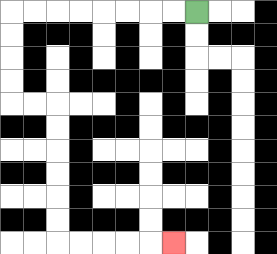{'start': '[8, 0]', 'end': '[7, 10]', 'path_directions': 'L,L,L,L,L,L,L,L,D,D,D,D,R,R,D,D,D,D,D,D,R,R,R,R,R', 'path_coordinates': '[[8, 0], [7, 0], [6, 0], [5, 0], [4, 0], [3, 0], [2, 0], [1, 0], [0, 0], [0, 1], [0, 2], [0, 3], [0, 4], [1, 4], [2, 4], [2, 5], [2, 6], [2, 7], [2, 8], [2, 9], [2, 10], [3, 10], [4, 10], [5, 10], [6, 10], [7, 10]]'}